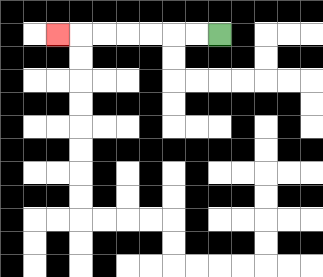{'start': '[9, 1]', 'end': '[2, 1]', 'path_directions': 'L,L,L,L,L,L,L', 'path_coordinates': '[[9, 1], [8, 1], [7, 1], [6, 1], [5, 1], [4, 1], [3, 1], [2, 1]]'}